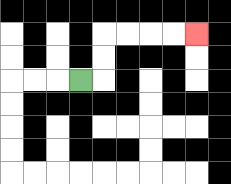{'start': '[3, 3]', 'end': '[8, 1]', 'path_directions': 'R,U,U,R,R,R,R', 'path_coordinates': '[[3, 3], [4, 3], [4, 2], [4, 1], [5, 1], [6, 1], [7, 1], [8, 1]]'}